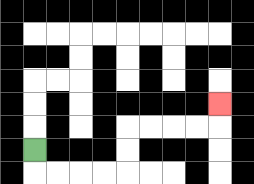{'start': '[1, 6]', 'end': '[9, 4]', 'path_directions': 'D,R,R,R,R,U,U,R,R,R,R,U', 'path_coordinates': '[[1, 6], [1, 7], [2, 7], [3, 7], [4, 7], [5, 7], [5, 6], [5, 5], [6, 5], [7, 5], [8, 5], [9, 5], [9, 4]]'}